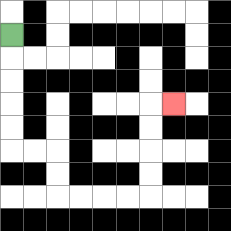{'start': '[0, 1]', 'end': '[7, 4]', 'path_directions': 'D,D,D,D,D,R,R,D,D,R,R,R,R,U,U,U,U,R', 'path_coordinates': '[[0, 1], [0, 2], [0, 3], [0, 4], [0, 5], [0, 6], [1, 6], [2, 6], [2, 7], [2, 8], [3, 8], [4, 8], [5, 8], [6, 8], [6, 7], [6, 6], [6, 5], [6, 4], [7, 4]]'}